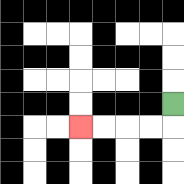{'start': '[7, 4]', 'end': '[3, 5]', 'path_directions': 'D,L,L,L,L', 'path_coordinates': '[[7, 4], [7, 5], [6, 5], [5, 5], [4, 5], [3, 5]]'}